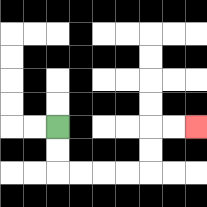{'start': '[2, 5]', 'end': '[8, 5]', 'path_directions': 'D,D,R,R,R,R,U,U,R,R', 'path_coordinates': '[[2, 5], [2, 6], [2, 7], [3, 7], [4, 7], [5, 7], [6, 7], [6, 6], [6, 5], [7, 5], [8, 5]]'}